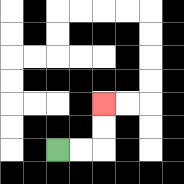{'start': '[2, 6]', 'end': '[4, 4]', 'path_directions': 'R,R,U,U', 'path_coordinates': '[[2, 6], [3, 6], [4, 6], [4, 5], [4, 4]]'}